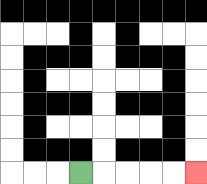{'start': '[3, 7]', 'end': '[8, 7]', 'path_directions': 'R,R,R,R,R', 'path_coordinates': '[[3, 7], [4, 7], [5, 7], [6, 7], [7, 7], [8, 7]]'}